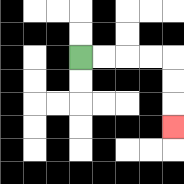{'start': '[3, 2]', 'end': '[7, 5]', 'path_directions': 'R,R,R,R,D,D,D', 'path_coordinates': '[[3, 2], [4, 2], [5, 2], [6, 2], [7, 2], [7, 3], [7, 4], [7, 5]]'}